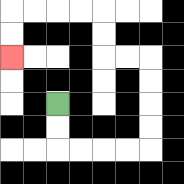{'start': '[2, 4]', 'end': '[0, 2]', 'path_directions': 'D,D,R,R,R,R,U,U,U,U,L,L,U,U,L,L,L,L,D,D', 'path_coordinates': '[[2, 4], [2, 5], [2, 6], [3, 6], [4, 6], [5, 6], [6, 6], [6, 5], [6, 4], [6, 3], [6, 2], [5, 2], [4, 2], [4, 1], [4, 0], [3, 0], [2, 0], [1, 0], [0, 0], [0, 1], [0, 2]]'}